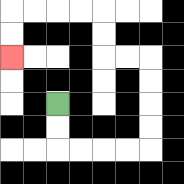{'start': '[2, 4]', 'end': '[0, 2]', 'path_directions': 'D,D,R,R,R,R,U,U,U,U,L,L,U,U,L,L,L,L,D,D', 'path_coordinates': '[[2, 4], [2, 5], [2, 6], [3, 6], [4, 6], [5, 6], [6, 6], [6, 5], [6, 4], [6, 3], [6, 2], [5, 2], [4, 2], [4, 1], [4, 0], [3, 0], [2, 0], [1, 0], [0, 0], [0, 1], [0, 2]]'}